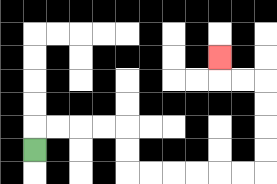{'start': '[1, 6]', 'end': '[9, 2]', 'path_directions': 'U,R,R,R,R,D,D,R,R,R,R,R,R,U,U,U,U,L,L,U', 'path_coordinates': '[[1, 6], [1, 5], [2, 5], [3, 5], [4, 5], [5, 5], [5, 6], [5, 7], [6, 7], [7, 7], [8, 7], [9, 7], [10, 7], [11, 7], [11, 6], [11, 5], [11, 4], [11, 3], [10, 3], [9, 3], [9, 2]]'}